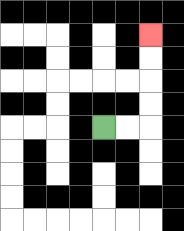{'start': '[4, 5]', 'end': '[6, 1]', 'path_directions': 'R,R,U,U,U,U', 'path_coordinates': '[[4, 5], [5, 5], [6, 5], [6, 4], [6, 3], [6, 2], [6, 1]]'}